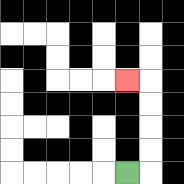{'start': '[5, 7]', 'end': '[5, 3]', 'path_directions': 'R,U,U,U,U,L', 'path_coordinates': '[[5, 7], [6, 7], [6, 6], [6, 5], [6, 4], [6, 3], [5, 3]]'}